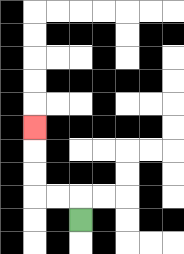{'start': '[3, 9]', 'end': '[1, 5]', 'path_directions': 'U,L,L,U,U,U', 'path_coordinates': '[[3, 9], [3, 8], [2, 8], [1, 8], [1, 7], [1, 6], [1, 5]]'}